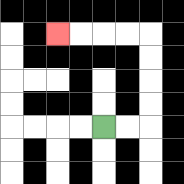{'start': '[4, 5]', 'end': '[2, 1]', 'path_directions': 'R,R,U,U,U,U,L,L,L,L', 'path_coordinates': '[[4, 5], [5, 5], [6, 5], [6, 4], [6, 3], [6, 2], [6, 1], [5, 1], [4, 1], [3, 1], [2, 1]]'}